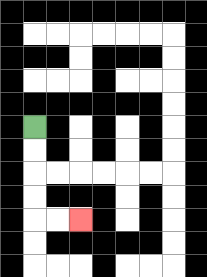{'start': '[1, 5]', 'end': '[3, 9]', 'path_directions': 'D,D,D,D,R,R', 'path_coordinates': '[[1, 5], [1, 6], [1, 7], [1, 8], [1, 9], [2, 9], [3, 9]]'}